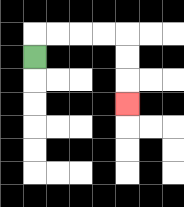{'start': '[1, 2]', 'end': '[5, 4]', 'path_directions': 'U,R,R,R,R,D,D,D', 'path_coordinates': '[[1, 2], [1, 1], [2, 1], [3, 1], [4, 1], [5, 1], [5, 2], [5, 3], [5, 4]]'}